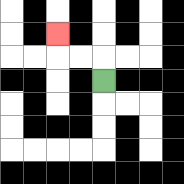{'start': '[4, 3]', 'end': '[2, 1]', 'path_directions': 'U,L,L,U', 'path_coordinates': '[[4, 3], [4, 2], [3, 2], [2, 2], [2, 1]]'}